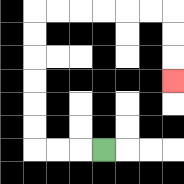{'start': '[4, 6]', 'end': '[7, 3]', 'path_directions': 'L,L,L,U,U,U,U,U,U,R,R,R,R,R,R,D,D,D', 'path_coordinates': '[[4, 6], [3, 6], [2, 6], [1, 6], [1, 5], [1, 4], [1, 3], [1, 2], [1, 1], [1, 0], [2, 0], [3, 0], [4, 0], [5, 0], [6, 0], [7, 0], [7, 1], [7, 2], [7, 3]]'}